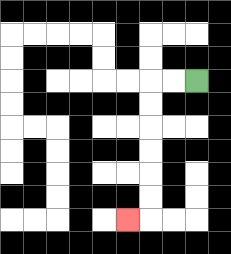{'start': '[8, 3]', 'end': '[5, 9]', 'path_directions': 'L,L,D,D,D,D,D,D,L', 'path_coordinates': '[[8, 3], [7, 3], [6, 3], [6, 4], [6, 5], [6, 6], [6, 7], [6, 8], [6, 9], [5, 9]]'}